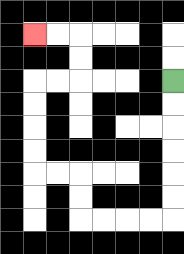{'start': '[7, 3]', 'end': '[1, 1]', 'path_directions': 'D,D,D,D,D,D,L,L,L,L,U,U,L,L,U,U,U,U,R,R,U,U,L,L', 'path_coordinates': '[[7, 3], [7, 4], [7, 5], [7, 6], [7, 7], [7, 8], [7, 9], [6, 9], [5, 9], [4, 9], [3, 9], [3, 8], [3, 7], [2, 7], [1, 7], [1, 6], [1, 5], [1, 4], [1, 3], [2, 3], [3, 3], [3, 2], [3, 1], [2, 1], [1, 1]]'}